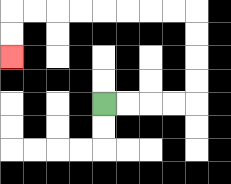{'start': '[4, 4]', 'end': '[0, 2]', 'path_directions': 'R,R,R,R,U,U,U,U,L,L,L,L,L,L,L,L,D,D', 'path_coordinates': '[[4, 4], [5, 4], [6, 4], [7, 4], [8, 4], [8, 3], [8, 2], [8, 1], [8, 0], [7, 0], [6, 0], [5, 0], [4, 0], [3, 0], [2, 0], [1, 0], [0, 0], [0, 1], [0, 2]]'}